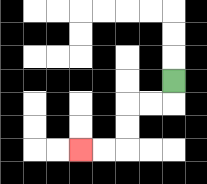{'start': '[7, 3]', 'end': '[3, 6]', 'path_directions': 'D,L,L,D,D,L,L', 'path_coordinates': '[[7, 3], [7, 4], [6, 4], [5, 4], [5, 5], [5, 6], [4, 6], [3, 6]]'}